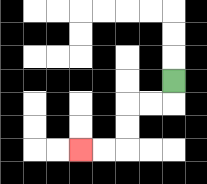{'start': '[7, 3]', 'end': '[3, 6]', 'path_directions': 'D,L,L,D,D,L,L', 'path_coordinates': '[[7, 3], [7, 4], [6, 4], [5, 4], [5, 5], [5, 6], [4, 6], [3, 6]]'}